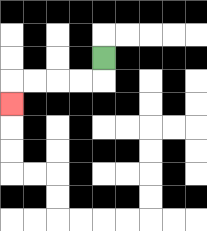{'start': '[4, 2]', 'end': '[0, 4]', 'path_directions': 'D,L,L,L,L,D', 'path_coordinates': '[[4, 2], [4, 3], [3, 3], [2, 3], [1, 3], [0, 3], [0, 4]]'}